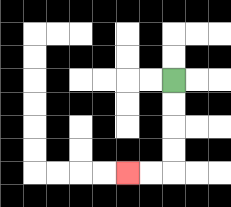{'start': '[7, 3]', 'end': '[5, 7]', 'path_directions': 'D,D,D,D,L,L', 'path_coordinates': '[[7, 3], [7, 4], [7, 5], [7, 6], [7, 7], [6, 7], [5, 7]]'}